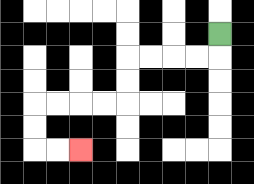{'start': '[9, 1]', 'end': '[3, 6]', 'path_directions': 'D,L,L,L,L,D,D,L,L,L,L,D,D,R,R', 'path_coordinates': '[[9, 1], [9, 2], [8, 2], [7, 2], [6, 2], [5, 2], [5, 3], [5, 4], [4, 4], [3, 4], [2, 4], [1, 4], [1, 5], [1, 6], [2, 6], [3, 6]]'}